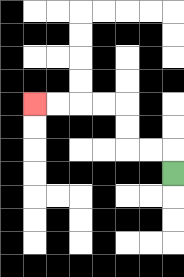{'start': '[7, 7]', 'end': '[1, 4]', 'path_directions': 'U,L,L,U,U,L,L,L,L', 'path_coordinates': '[[7, 7], [7, 6], [6, 6], [5, 6], [5, 5], [5, 4], [4, 4], [3, 4], [2, 4], [1, 4]]'}